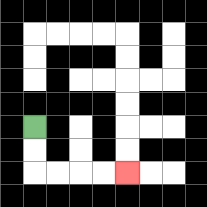{'start': '[1, 5]', 'end': '[5, 7]', 'path_directions': 'D,D,R,R,R,R', 'path_coordinates': '[[1, 5], [1, 6], [1, 7], [2, 7], [3, 7], [4, 7], [5, 7]]'}